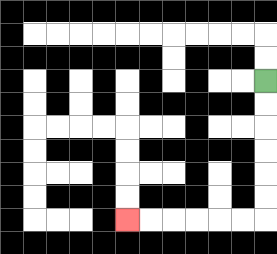{'start': '[11, 3]', 'end': '[5, 9]', 'path_directions': 'D,D,D,D,D,D,L,L,L,L,L,L', 'path_coordinates': '[[11, 3], [11, 4], [11, 5], [11, 6], [11, 7], [11, 8], [11, 9], [10, 9], [9, 9], [8, 9], [7, 9], [6, 9], [5, 9]]'}